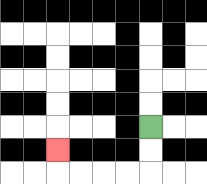{'start': '[6, 5]', 'end': '[2, 6]', 'path_directions': 'D,D,L,L,L,L,U', 'path_coordinates': '[[6, 5], [6, 6], [6, 7], [5, 7], [4, 7], [3, 7], [2, 7], [2, 6]]'}